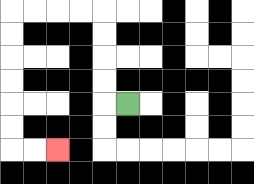{'start': '[5, 4]', 'end': '[2, 6]', 'path_directions': 'L,U,U,U,U,L,L,L,L,D,D,D,D,D,D,R,R', 'path_coordinates': '[[5, 4], [4, 4], [4, 3], [4, 2], [4, 1], [4, 0], [3, 0], [2, 0], [1, 0], [0, 0], [0, 1], [0, 2], [0, 3], [0, 4], [0, 5], [0, 6], [1, 6], [2, 6]]'}